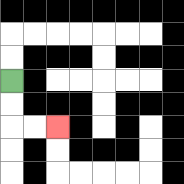{'start': '[0, 3]', 'end': '[2, 5]', 'path_directions': 'D,D,R,R', 'path_coordinates': '[[0, 3], [0, 4], [0, 5], [1, 5], [2, 5]]'}